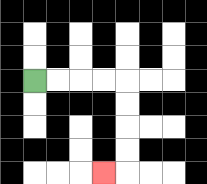{'start': '[1, 3]', 'end': '[4, 7]', 'path_directions': 'R,R,R,R,D,D,D,D,L', 'path_coordinates': '[[1, 3], [2, 3], [3, 3], [4, 3], [5, 3], [5, 4], [5, 5], [5, 6], [5, 7], [4, 7]]'}